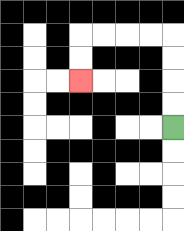{'start': '[7, 5]', 'end': '[3, 3]', 'path_directions': 'U,U,U,U,L,L,L,L,D,D', 'path_coordinates': '[[7, 5], [7, 4], [7, 3], [7, 2], [7, 1], [6, 1], [5, 1], [4, 1], [3, 1], [3, 2], [3, 3]]'}